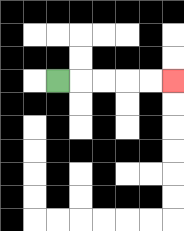{'start': '[2, 3]', 'end': '[7, 3]', 'path_directions': 'R,R,R,R,R', 'path_coordinates': '[[2, 3], [3, 3], [4, 3], [5, 3], [6, 3], [7, 3]]'}